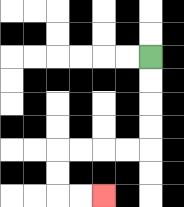{'start': '[6, 2]', 'end': '[4, 8]', 'path_directions': 'D,D,D,D,L,L,L,L,D,D,R,R', 'path_coordinates': '[[6, 2], [6, 3], [6, 4], [6, 5], [6, 6], [5, 6], [4, 6], [3, 6], [2, 6], [2, 7], [2, 8], [3, 8], [4, 8]]'}